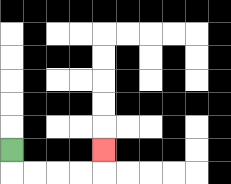{'start': '[0, 6]', 'end': '[4, 6]', 'path_directions': 'D,R,R,R,R,U', 'path_coordinates': '[[0, 6], [0, 7], [1, 7], [2, 7], [3, 7], [4, 7], [4, 6]]'}